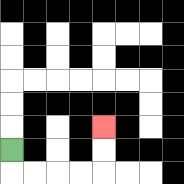{'start': '[0, 6]', 'end': '[4, 5]', 'path_directions': 'D,R,R,R,R,U,U', 'path_coordinates': '[[0, 6], [0, 7], [1, 7], [2, 7], [3, 7], [4, 7], [4, 6], [4, 5]]'}